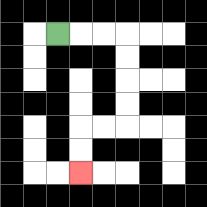{'start': '[2, 1]', 'end': '[3, 7]', 'path_directions': 'R,R,R,D,D,D,D,L,L,D,D', 'path_coordinates': '[[2, 1], [3, 1], [4, 1], [5, 1], [5, 2], [5, 3], [5, 4], [5, 5], [4, 5], [3, 5], [3, 6], [3, 7]]'}